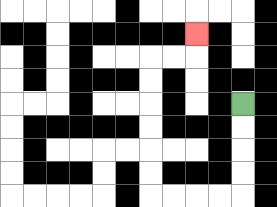{'start': '[10, 4]', 'end': '[8, 1]', 'path_directions': 'D,D,D,D,L,L,L,L,U,U,U,U,U,U,R,R,U', 'path_coordinates': '[[10, 4], [10, 5], [10, 6], [10, 7], [10, 8], [9, 8], [8, 8], [7, 8], [6, 8], [6, 7], [6, 6], [6, 5], [6, 4], [6, 3], [6, 2], [7, 2], [8, 2], [8, 1]]'}